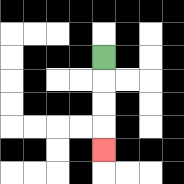{'start': '[4, 2]', 'end': '[4, 6]', 'path_directions': 'D,D,D,D', 'path_coordinates': '[[4, 2], [4, 3], [4, 4], [4, 5], [4, 6]]'}